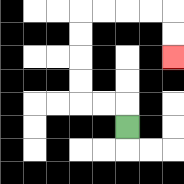{'start': '[5, 5]', 'end': '[7, 2]', 'path_directions': 'U,L,L,U,U,U,U,R,R,R,R,D,D', 'path_coordinates': '[[5, 5], [5, 4], [4, 4], [3, 4], [3, 3], [3, 2], [3, 1], [3, 0], [4, 0], [5, 0], [6, 0], [7, 0], [7, 1], [7, 2]]'}